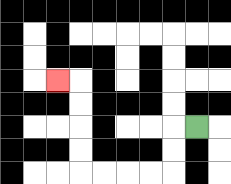{'start': '[8, 5]', 'end': '[2, 3]', 'path_directions': 'L,D,D,L,L,L,L,U,U,U,U,L', 'path_coordinates': '[[8, 5], [7, 5], [7, 6], [7, 7], [6, 7], [5, 7], [4, 7], [3, 7], [3, 6], [3, 5], [3, 4], [3, 3], [2, 3]]'}